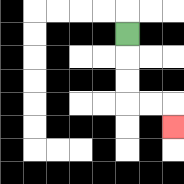{'start': '[5, 1]', 'end': '[7, 5]', 'path_directions': 'D,D,D,R,R,D', 'path_coordinates': '[[5, 1], [5, 2], [5, 3], [5, 4], [6, 4], [7, 4], [7, 5]]'}